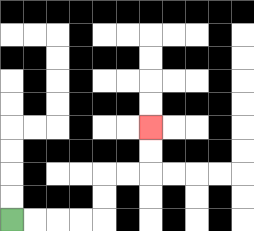{'start': '[0, 9]', 'end': '[6, 5]', 'path_directions': 'R,R,R,R,U,U,R,R,U,U', 'path_coordinates': '[[0, 9], [1, 9], [2, 9], [3, 9], [4, 9], [4, 8], [4, 7], [5, 7], [6, 7], [6, 6], [6, 5]]'}